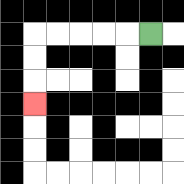{'start': '[6, 1]', 'end': '[1, 4]', 'path_directions': 'L,L,L,L,L,D,D,D', 'path_coordinates': '[[6, 1], [5, 1], [4, 1], [3, 1], [2, 1], [1, 1], [1, 2], [1, 3], [1, 4]]'}